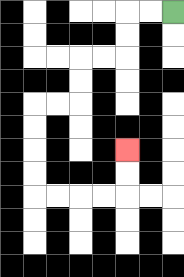{'start': '[7, 0]', 'end': '[5, 6]', 'path_directions': 'L,L,D,D,L,L,D,D,L,L,D,D,D,D,R,R,R,R,U,U', 'path_coordinates': '[[7, 0], [6, 0], [5, 0], [5, 1], [5, 2], [4, 2], [3, 2], [3, 3], [3, 4], [2, 4], [1, 4], [1, 5], [1, 6], [1, 7], [1, 8], [2, 8], [3, 8], [4, 8], [5, 8], [5, 7], [5, 6]]'}